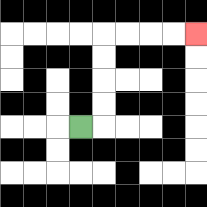{'start': '[3, 5]', 'end': '[8, 1]', 'path_directions': 'R,U,U,U,U,R,R,R,R', 'path_coordinates': '[[3, 5], [4, 5], [4, 4], [4, 3], [4, 2], [4, 1], [5, 1], [6, 1], [7, 1], [8, 1]]'}